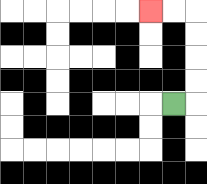{'start': '[7, 4]', 'end': '[6, 0]', 'path_directions': 'R,U,U,U,U,L,L', 'path_coordinates': '[[7, 4], [8, 4], [8, 3], [8, 2], [8, 1], [8, 0], [7, 0], [6, 0]]'}